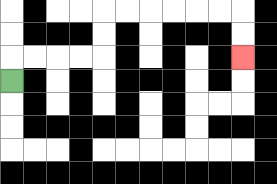{'start': '[0, 3]', 'end': '[10, 2]', 'path_directions': 'U,R,R,R,R,U,U,R,R,R,R,R,R,D,D', 'path_coordinates': '[[0, 3], [0, 2], [1, 2], [2, 2], [3, 2], [4, 2], [4, 1], [4, 0], [5, 0], [6, 0], [7, 0], [8, 0], [9, 0], [10, 0], [10, 1], [10, 2]]'}